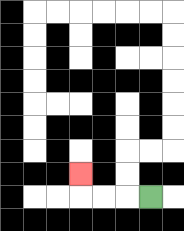{'start': '[6, 8]', 'end': '[3, 7]', 'path_directions': 'L,L,L,U', 'path_coordinates': '[[6, 8], [5, 8], [4, 8], [3, 8], [3, 7]]'}